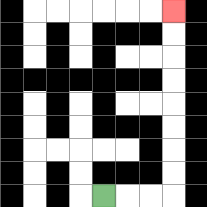{'start': '[4, 8]', 'end': '[7, 0]', 'path_directions': 'R,R,R,U,U,U,U,U,U,U,U', 'path_coordinates': '[[4, 8], [5, 8], [6, 8], [7, 8], [7, 7], [7, 6], [7, 5], [7, 4], [7, 3], [7, 2], [7, 1], [7, 0]]'}